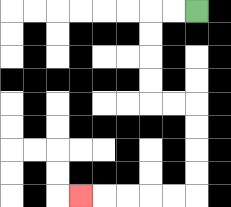{'start': '[8, 0]', 'end': '[3, 8]', 'path_directions': 'L,L,D,D,D,D,R,R,D,D,D,D,L,L,L,L,L', 'path_coordinates': '[[8, 0], [7, 0], [6, 0], [6, 1], [6, 2], [6, 3], [6, 4], [7, 4], [8, 4], [8, 5], [8, 6], [8, 7], [8, 8], [7, 8], [6, 8], [5, 8], [4, 8], [3, 8]]'}